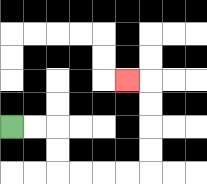{'start': '[0, 5]', 'end': '[5, 3]', 'path_directions': 'R,R,D,D,R,R,R,R,U,U,U,U,L', 'path_coordinates': '[[0, 5], [1, 5], [2, 5], [2, 6], [2, 7], [3, 7], [4, 7], [5, 7], [6, 7], [6, 6], [6, 5], [6, 4], [6, 3], [5, 3]]'}